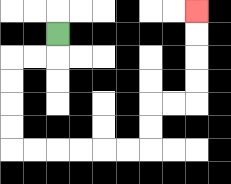{'start': '[2, 1]', 'end': '[8, 0]', 'path_directions': 'D,L,L,D,D,D,D,R,R,R,R,R,R,U,U,R,R,U,U,U,U', 'path_coordinates': '[[2, 1], [2, 2], [1, 2], [0, 2], [0, 3], [0, 4], [0, 5], [0, 6], [1, 6], [2, 6], [3, 6], [4, 6], [5, 6], [6, 6], [6, 5], [6, 4], [7, 4], [8, 4], [8, 3], [8, 2], [8, 1], [8, 0]]'}